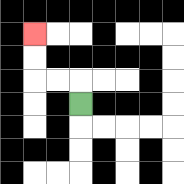{'start': '[3, 4]', 'end': '[1, 1]', 'path_directions': 'U,L,L,U,U', 'path_coordinates': '[[3, 4], [3, 3], [2, 3], [1, 3], [1, 2], [1, 1]]'}